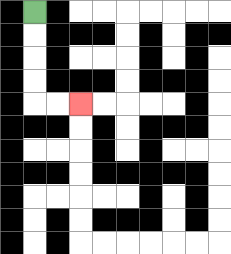{'start': '[1, 0]', 'end': '[3, 4]', 'path_directions': 'D,D,D,D,R,R', 'path_coordinates': '[[1, 0], [1, 1], [1, 2], [1, 3], [1, 4], [2, 4], [3, 4]]'}